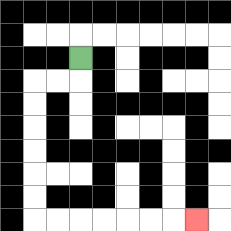{'start': '[3, 2]', 'end': '[8, 9]', 'path_directions': 'D,L,L,D,D,D,D,D,D,R,R,R,R,R,R,R', 'path_coordinates': '[[3, 2], [3, 3], [2, 3], [1, 3], [1, 4], [1, 5], [1, 6], [1, 7], [1, 8], [1, 9], [2, 9], [3, 9], [4, 9], [5, 9], [6, 9], [7, 9], [8, 9]]'}